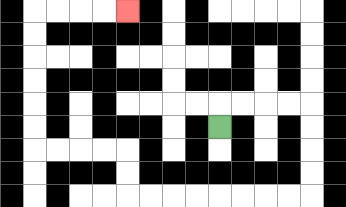{'start': '[9, 5]', 'end': '[5, 0]', 'path_directions': 'U,R,R,R,R,D,D,D,D,L,L,L,L,L,L,L,L,U,U,L,L,L,L,U,U,U,U,U,U,R,R,R,R', 'path_coordinates': '[[9, 5], [9, 4], [10, 4], [11, 4], [12, 4], [13, 4], [13, 5], [13, 6], [13, 7], [13, 8], [12, 8], [11, 8], [10, 8], [9, 8], [8, 8], [7, 8], [6, 8], [5, 8], [5, 7], [5, 6], [4, 6], [3, 6], [2, 6], [1, 6], [1, 5], [1, 4], [1, 3], [1, 2], [1, 1], [1, 0], [2, 0], [3, 0], [4, 0], [5, 0]]'}